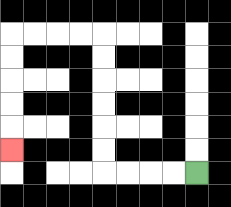{'start': '[8, 7]', 'end': '[0, 6]', 'path_directions': 'L,L,L,L,U,U,U,U,U,U,L,L,L,L,D,D,D,D,D', 'path_coordinates': '[[8, 7], [7, 7], [6, 7], [5, 7], [4, 7], [4, 6], [4, 5], [4, 4], [4, 3], [4, 2], [4, 1], [3, 1], [2, 1], [1, 1], [0, 1], [0, 2], [0, 3], [0, 4], [0, 5], [0, 6]]'}